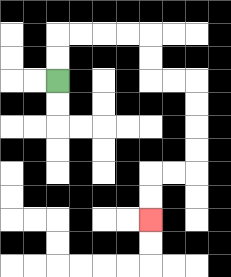{'start': '[2, 3]', 'end': '[6, 9]', 'path_directions': 'U,U,R,R,R,R,D,D,R,R,D,D,D,D,L,L,D,D', 'path_coordinates': '[[2, 3], [2, 2], [2, 1], [3, 1], [4, 1], [5, 1], [6, 1], [6, 2], [6, 3], [7, 3], [8, 3], [8, 4], [8, 5], [8, 6], [8, 7], [7, 7], [6, 7], [6, 8], [6, 9]]'}